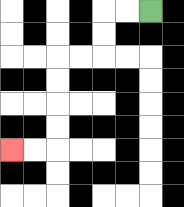{'start': '[6, 0]', 'end': '[0, 6]', 'path_directions': 'L,L,D,D,L,L,D,D,D,D,L,L', 'path_coordinates': '[[6, 0], [5, 0], [4, 0], [4, 1], [4, 2], [3, 2], [2, 2], [2, 3], [2, 4], [2, 5], [2, 6], [1, 6], [0, 6]]'}